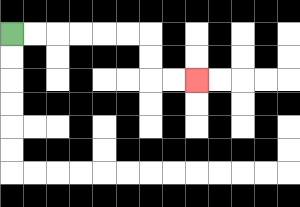{'start': '[0, 1]', 'end': '[8, 3]', 'path_directions': 'R,R,R,R,R,R,D,D,R,R', 'path_coordinates': '[[0, 1], [1, 1], [2, 1], [3, 1], [4, 1], [5, 1], [6, 1], [6, 2], [6, 3], [7, 3], [8, 3]]'}